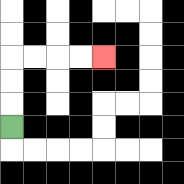{'start': '[0, 5]', 'end': '[4, 2]', 'path_directions': 'U,U,U,R,R,R,R', 'path_coordinates': '[[0, 5], [0, 4], [0, 3], [0, 2], [1, 2], [2, 2], [3, 2], [4, 2]]'}